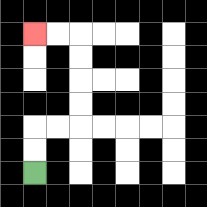{'start': '[1, 7]', 'end': '[1, 1]', 'path_directions': 'U,U,R,R,U,U,U,U,L,L', 'path_coordinates': '[[1, 7], [1, 6], [1, 5], [2, 5], [3, 5], [3, 4], [3, 3], [3, 2], [3, 1], [2, 1], [1, 1]]'}